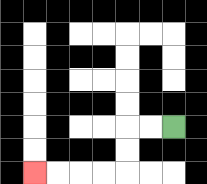{'start': '[7, 5]', 'end': '[1, 7]', 'path_directions': 'L,L,D,D,L,L,L,L', 'path_coordinates': '[[7, 5], [6, 5], [5, 5], [5, 6], [5, 7], [4, 7], [3, 7], [2, 7], [1, 7]]'}